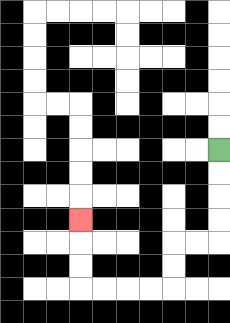{'start': '[9, 6]', 'end': '[3, 9]', 'path_directions': 'D,D,D,D,L,L,D,D,L,L,L,L,U,U,U', 'path_coordinates': '[[9, 6], [9, 7], [9, 8], [9, 9], [9, 10], [8, 10], [7, 10], [7, 11], [7, 12], [6, 12], [5, 12], [4, 12], [3, 12], [3, 11], [3, 10], [3, 9]]'}